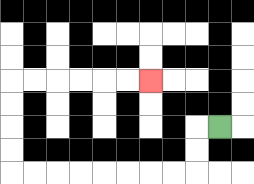{'start': '[9, 5]', 'end': '[6, 3]', 'path_directions': 'L,D,D,L,L,L,L,L,L,L,L,U,U,U,U,R,R,R,R,R,R', 'path_coordinates': '[[9, 5], [8, 5], [8, 6], [8, 7], [7, 7], [6, 7], [5, 7], [4, 7], [3, 7], [2, 7], [1, 7], [0, 7], [0, 6], [0, 5], [0, 4], [0, 3], [1, 3], [2, 3], [3, 3], [4, 3], [5, 3], [6, 3]]'}